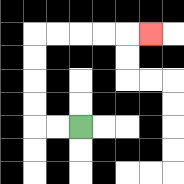{'start': '[3, 5]', 'end': '[6, 1]', 'path_directions': 'L,L,U,U,U,U,R,R,R,R,R', 'path_coordinates': '[[3, 5], [2, 5], [1, 5], [1, 4], [1, 3], [1, 2], [1, 1], [2, 1], [3, 1], [4, 1], [5, 1], [6, 1]]'}